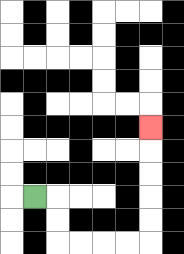{'start': '[1, 8]', 'end': '[6, 5]', 'path_directions': 'R,D,D,R,R,R,R,U,U,U,U,U', 'path_coordinates': '[[1, 8], [2, 8], [2, 9], [2, 10], [3, 10], [4, 10], [5, 10], [6, 10], [6, 9], [6, 8], [6, 7], [6, 6], [6, 5]]'}